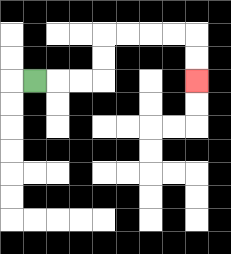{'start': '[1, 3]', 'end': '[8, 3]', 'path_directions': 'R,R,R,U,U,R,R,R,R,D,D', 'path_coordinates': '[[1, 3], [2, 3], [3, 3], [4, 3], [4, 2], [4, 1], [5, 1], [6, 1], [7, 1], [8, 1], [8, 2], [8, 3]]'}